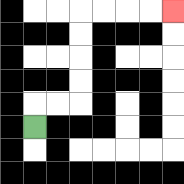{'start': '[1, 5]', 'end': '[7, 0]', 'path_directions': 'U,R,R,U,U,U,U,R,R,R,R', 'path_coordinates': '[[1, 5], [1, 4], [2, 4], [3, 4], [3, 3], [3, 2], [3, 1], [3, 0], [4, 0], [5, 0], [6, 0], [7, 0]]'}